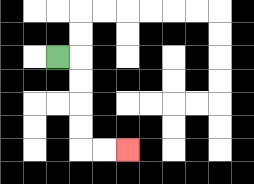{'start': '[2, 2]', 'end': '[5, 6]', 'path_directions': 'R,D,D,D,D,R,R', 'path_coordinates': '[[2, 2], [3, 2], [3, 3], [3, 4], [3, 5], [3, 6], [4, 6], [5, 6]]'}